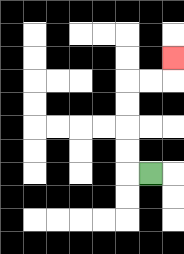{'start': '[6, 7]', 'end': '[7, 2]', 'path_directions': 'L,U,U,U,U,R,R,U', 'path_coordinates': '[[6, 7], [5, 7], [5, 6], [5, 5], [5, 4], [5, 3], [6, 3], [7, 3], [7, 2]]'}